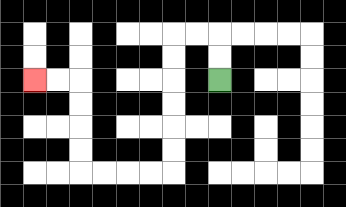{'start': '[9, 3]', 'end': '[1, 3]', 'path_directions': 'U,U,L,L,D,D,D,D,D,D,L,L,L,L,U,U,U,U,L,L', 'path_coordinates': '[[9, 3], [9, 2], [9, 1], [8, 1], [7, 1], [7, 2], [7, 3], [7, 4], [7, 5], [7, 6], [7, 7], [6, 7], [5, 7], [4, 7], [3, 7], [3, 6], [3, 5], [3, 4], [3, 3], [2, 3], [1, 3]]'}